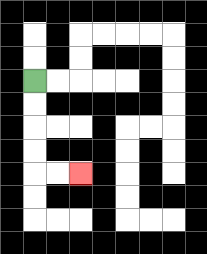{'start': '[1, 3]', 'end': '[3, 7]', 'path_directions': 'D,D,D,D,R,R', 'path_coordinates': '[[1, 3], [1, 4], [1, 5], [1, 6], [1, 7], [2, 7], [3, 7]]'}